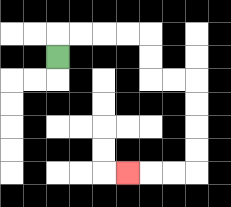{'start': '[2, 2]', 'end': '[5, 7]', 'path_directions': 'U,R,R,R,R,D,D,R,R,D,D,D,D,L,L,L', 'path_coordinates': '[[2, 2], [2, 1], [3, 1], [4, 1], [5, 1], [6, 1], [6, 2], [6, 3], [7, 3], [8, 3], [8, 4], [8, 5], [8, 6], [8, 7], [7, 7], [6, 7], [5, 7]]'}